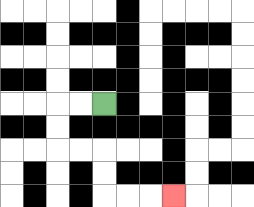{'start': '[4, 4]', 'end': '[7, 8]', 'path_directions': 'L,L,D,D,R,R,D,D,R,R,R', 'path_coordinates': '[[4, 4], [3, 4], [2, 4], [2, 5], [2, 6], [3, 6], [4, 6], [4, 7], [4, 8], [5, 8], [6, 8], [7, 8]]'}